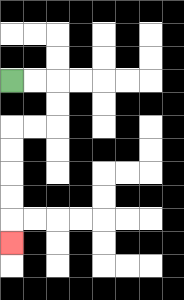{'start': '[0, 3]', 'end': '[0, 10]', 'path_directions': 'R,R,D,D,L,L,D,D,D,D,D', 'path_coordinates': '[[0, 3], [1, 3], [2, 3], [2, 4], [2, 5], [1, 5], [0, 5], [0, 6], [0, 7], [0, 8], [0, 9], [0, 10]]'}